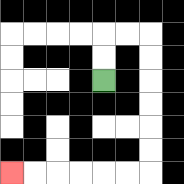{'start': '[4, 3]', 'end': '[0, 7]', 'path_directions': 'U,U,R,R,D,D,D,D,D,D,L,L,L,L,L,L', 'path_coordinates': '[[4, 3], [4, 2], [4, 1], [5, 1], [6, 1], [6, 2], [6, 3], [6, 4], [6, 5], [6, 6], [6, 7], [5, 7], [4, 7], [3, 7], [2, 7], [1, 7], [0, 7]]'}